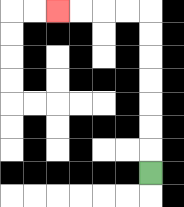{'start': '[6, 7]', 'end': '[2, 0]', 'path_directions': 'U,U,U,U,U,U,U,L,L,L,L', 'path_coordinates': '[[6, 7], [6, 6], [6, 5], [6, 4], [6, 3], [6, 2], [6, 1], [6, 0], [5, 0], [4, 0], [3, 0], [2, 0]]'}